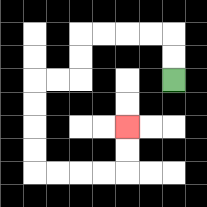{'start': '[7, 3]', 'end': '[5, 5]', 'path_directions': 'U,U,L,L,L,L,D,D,L,L,D,D,D,D,R,R,R,R,U,U', 'path_coordinates': '[[7, 3], [7, 2], [7, 1], [6, 1], [5, 1], [4, 1], [3, 1], [3, 2], [3, 3], [2, 3], [1, 3], [1, 4], [1, 5], [1, 6], [1, 7], [2, 7], [3, 7], [4, 7], [5, 7], [5, 6], [5, 5]]'}